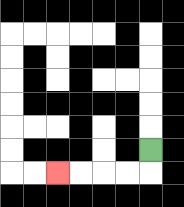{'start': '[6, 6]', 'end': '[2, 7]', 'path_directions': 'D,L,L,L,L', 'path_coordinates': '[[6, 6], [6, 7], [5, 7], [4, 7], [3, 7], [2, 7]]'}